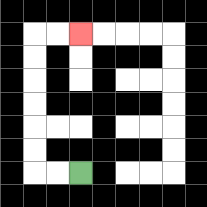{'start': '[3, 7]', 'end': '[3, 1]', 'path_directions': 'L,L,U,U,U,U,U,U,R,R', 'path_coordinates': '[[3, 7], [2, 7], [1, 7], [1, 6], [1, 5], [1, 4], [1, 3], [1, 2], [1, 1], [2, 1], [3, 1]]'}